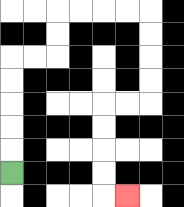{'start': '[0, 7]', 'end': '[5, 8]', 'path_directions': 'U,U,U,U,U,R,R,U,U,R,R,R,R,D,D,D,D,L,L,D,D,D,D,R', 'path_coordinates': '[[0, 7], [0, 6], [0, 5], [0, 4], [0, 3], [0, 2], [1, 2], [2, 2], [2, 1], [2, 0], [3, 0], [4, 0], [5, 0], [6, 0], [6, 1], [6, 2], [6, 3], [6, 4], [5, 4], [4, 4], [4, 5], [4, 6], [4, 7], [4, 8], [5, 8]]'}